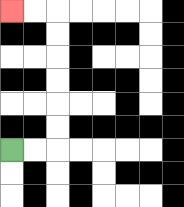{'start': '[0, 6]', 'end': '[0, 0]', 'path_directions': 'R,R,U,U,U,U,U,U,L,L', 'path_coordinates': '[[0, 6], [1, 6], [2, 6], [2, 5], [2, 4], [2, 3], [2, 2], [2, 1], [2, 0], [1, 0], [0, 0]]'}